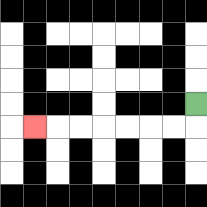{'start': '[8, 4]', 'end': '[1, 5]', 'path_directions': 'D,L,L,L,L,L,L,L', 'path_coordinates': '[[8, 4], [8, 5], [7, 5], [6, 5], [5, 5], [4, 5], [3, 5], [2, 5], [1, 5]]'}